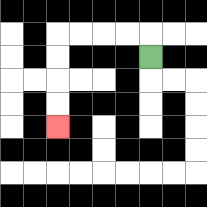{'start': '[6, 2]', 'end': '[2, 5]', 'path_directions': 'U,L,L,L,L,D,D,D,D', 'path_coordinates': '[[6, 2], [6, 1], [5, 1], [4, 1], [3, 1], [2, 1], [2, 2], [2, 3], [2, 4], [2, 5]]'}